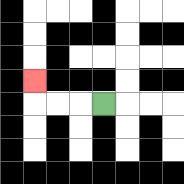{'start': '[4, 4]', 'end': '[1, 3]', 'path_directions': 'L,L,L,U', 'path_coordinates': '[[4, 4], [3, 4], [2, 4], [1, 4], [1, 3]]'}